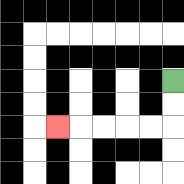{'start': '[7, 3]', 'end': '[2, 5]', 'path_directions': 'D,D,L,L,L,L,L', 'path_coordinates': '[[7, 3], [7, 4], [7, 5], [6, 5], [5, 5], [4, 5], [3, 5], [2, 5]]'}